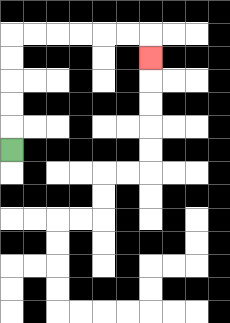{'start': '[0, 6]', 'end': '[6, 2]', 'path_directions': 'U,U,U,U,U,R,R,R,R,R,R,D', 'path_coordinates': '[[0, 6], [0, 5], [0, 4], [0, 3], [0, 2], [0, 1], [1, 1], [2, 1], [3, 1], [4, 1], [5, 1], [6, 1], [6, 2]]'}